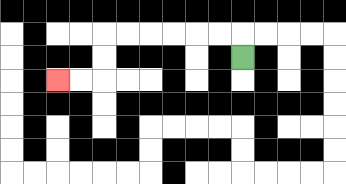{'start': '[10, 2]', 'end': '[2, 3]', 'path_directions': 'U,L,L,L,L,L,L,D,D,L,L', 'path_coordinates': '[[10, 2], [10, 1], [9, 1], [8, 1], [7, 1], [6, 1], [5, 1], [4, 1], [4, 2], [4, 3], [3, 3], [2, 3]]'}